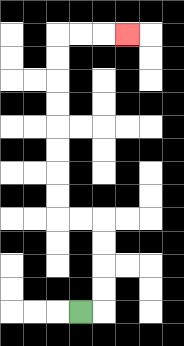{'start': '[3, 13]', 'end': '[5, 1]', 'path_directions': 'R,U,U,U,U,L,L,U,U,U,U,U,U,U,U,R,R,R', 'path_coordinates': '[[3, 13], [4, 13], [4, 12], [4, 11], [4, 10], [4, 9], [3, 9], [2, 9], [2, 8], [2, 7], [2, 6], [2, 5], [2, 4], [2, 3], [2, 2], [2, 1], [3, 1], [4, 1], [5, 1]]'}